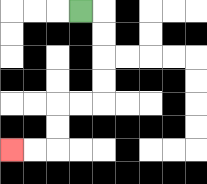{'start': '[3, 0]', 'end': '[0, 6]', 'path_directions': 'R,D,D,D,D,L,L,D,D,L,L', 'path_coordinates': '[[3, 0], [4, 0], [4, 1], [4, 2], [4, 3], [4, 4], [3, 4], [2, 4], [2, 5], [2, 6], [1, 6], [0, 6]]'}